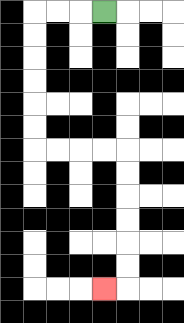{'start': '[4, 0]', 'end': '[4, 12]', 'path_directions': 'L,L,L,D,D,D,D,D,D,R,R,R,R,D,D,D,D,D,D,L', 'path_coordinates': '[[4, 0], [3, 0], [2, 0], [1, 0], [1, 1], [1, 2], [1, 3], [1, 4], [1, 5], [1, 6], [2, 6], [3, 6], [4, 6], [5, 6], [5, 7], [5, 8], [5, 9], [5, 10], [5, 11], [5, 12], [4, 12]]'}